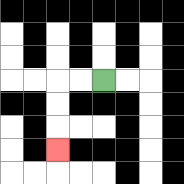{'start': '[4, 3]', 'end': '[2, 6]', 'path_directions': 'L,L,D,D,D', 'path_coordinates': '[[4, 3], [3, 3], [2, 3], [2, 4], [2, 5], [2, 6]]'}